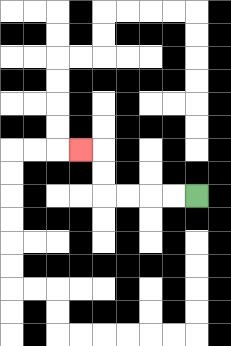{'start': '[8, 8]', 'end': '[3, 6]', 'path_directions': 'L,L,L,L,U,U,L', 'path_coordinates': '[[8, 8], [7, 8], [6, 8], [5, 8], [4, 8], [4, 7], [4, 6], [3, 6]]'}